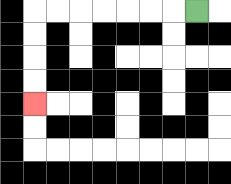{'start': '[8, 0]', 'end': '[1, 4]', 'path_directions': 'L,L,L,L,L,L,L,D,D,D,D', 'path_coordinates': '[[8, 0], [7, 0], [6, 0], [5, 0], [4, 0], [3, 0], [2, 0], [1, 0], [1, 1], [1, 2], [1, 3], [1, 4]]'}